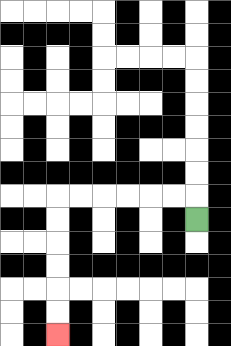{'start': '[8, 9]', 'end': '[2, 14]', 'path_directions': 'U,L,L,L,L,L,L,D,D,D,D,D,D', 'path_coordinates': '[[8, 9], [8, 8], [7, 8], [6, 8], [5, 8], [4, 8], [3, 8], [2, 8], [2, 9], [2, 10], [2, 11], [2, 12], [2, 13], [2, 14]]'}